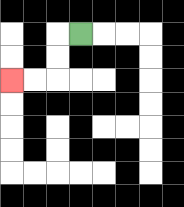{'start': '[3, 1]', 'end': '[0, 3]', 'path_directions': 'L,D,D,L,L', 'path_coordinates': '[[3, 1], [2, 1], [2, 2], [2, 3], [1, 3], [0, 3]]'}